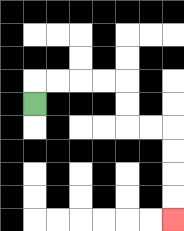{'start': '[1, 4]', 'end': '[7, 9]', 'path_directions': 'U,R,R,R,R,D,D,R,R,D,D,D,D', 'path_coordinates': '[[1, 4], [1, 3], [2, 3], [3, 3], [4, 3], [5, 3], [5, 4], [5, 5], [6, 5], [7, 5], [7, 6], [7, 7], [7, 8], [7, 9]]'}